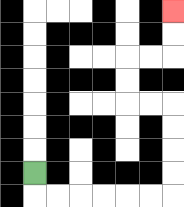{'start': '[1, 7]', 'end': '[7, 0]', 'path_directions': 'D,R,R,R,R,R,R,U,U,U,U,L,L,U,U,R,R,U,U', 'path_coordinates': '[[1, 7], [1, 8], [2, 8], [3, 8], [4, 8], [5, 8], [6, 8], [7, 8], [7, 7], [7, 6], [7, 5], [7, 4], [6, 4], [5, 4], [5, 3], [5, 2], [6, 2], [7, 2], [7, 1], [7, 0]]'}